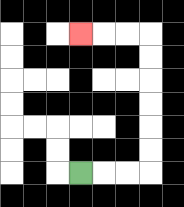{'start': '[3, 7]', 'end': '[3, 1]', 'path_directions': 'R,R,R,U,U,U,U,U,U,L,L,L', 'path_coordinates': '[[3, 7], [4, 7], [5, 7], [6, 7], [6, 6], [6, 5], [6, 4], [6, 3], [6, 2], [6, 1], [5, 1], [4, 1], [3, 1]]'}